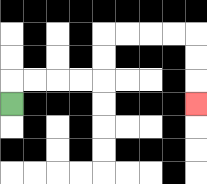{'start': '[0, 4]', 'end': '[8, 4]', 'path_directions': 'U,R,R,R,R,U,U,R,R,R,R,D,D,D', 'path_coordinates': '[[0, 4], [0, 3], [1, 3], [2, 3], [3, 3], [4, 3], [4, 2], [4, 1], [5, 1], [6, 1], [7, 1], [8, 1], [8, 2], [8, 3], [8, 4]]'}